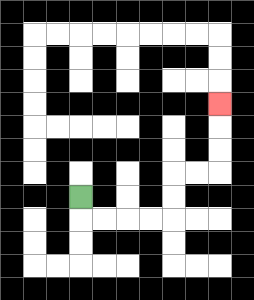{'start': '[3, 8]', 'end': '[9, 4]', 'path_directions': 'D,R,R,R,R,U,U,R,R,U,U,U', 'path_coordinates': '[[3, 8], [3, 9], [4, 9], [5, 9], [6, 9], [7, 9], [7, 8], [7, 7], [8, 7], [9, 7], [9, 6], [9, 5], [9, 4]]'}